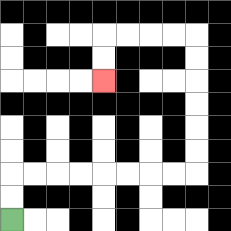{'start': '[0, 9]', 'end': '[4, 3]', 'path_directions': 'U,U,R,R,R,R,R,R,R,R,U,U,U,U,U,U,L,L,L,L,D,D', 'path_coordinates': '[[0, 9], [0, 8], [0, 7], [1, 7], [2, 7], [3, 7], [4, 7], [5, 7], [6, 7], [7, 7], [8, 7], [8, 6], [8, 5], [8, 4], [8, 3], [8, 2], [8, 1], [7, 1], [6, 1], [5, 1], [4, 1], [4, 2], [4, 3]]'}